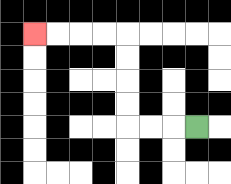{'start': '[8, 5]', 'end': '[1, 1]', 'path_directions': 'L,L,L,U,U,U,U,L,L,L,L', 'path_coordinates': '[[8, 5], [7, 5], [6, 5], [5, 5], [5, 4], [5, 3], [5, 2], [5, 1], [4, 1], [3, 1], [2, 1], [1, 1]]'}